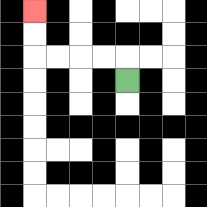{'start': '[5, 3]', 'end': '[1, 0]', 'path_directions': 'U,L,L,L,L,U,U', 'path_coordinates': '[[5, 3], [5, 2], [4, 2], [3, 2], [2, 2], [1, 2], [1, 1], [1, 0]]'}